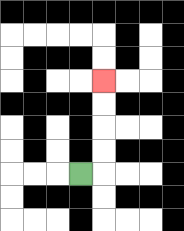{'start': '[3, 7]', 'end': '[4, 3]', 'path_directions': 'R,U,U,U,U', 'path_coordinates': '[[3, 7], [4, 7], [4, 6], [4, 5], [4, 4], [4, 3]]'}